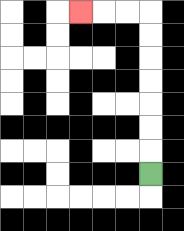{'start': '[6, 7]', 'end': '[3, 0]', 'path_directions': 'U,U,U,U,U,U,U,L,L,L', 'path_coordinates': '[[6, 7], [6, 6], [6, 5], [6, 4], [6, 3], [6, 2], [6, 1], [6, 0], [5, 0], [4, 0], [3, 0]]'}